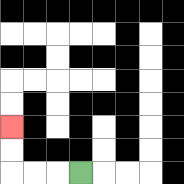{'start': '[3, 7]', 'end': '[0, 5]', 'path_directions': 'L,L,L,U,U', 'path_coordinates': '[[3, 7], [2, 7], [1, 7], [0, 7], [0, 6], [0, 5]]'}